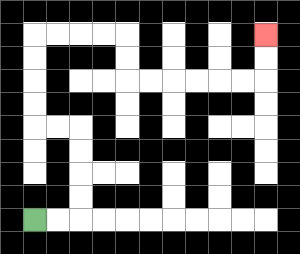{'start': '[1, 9]', 'end': '[11, 1]', 'path_directions': 'R,R,U,U,U,U,L,L,U,U,U,U,R,R,R,R,D,D,R,R,R,R,R,R,U,U', 'path_coordinates': '[[1, 9], [2, 9], [3, 9], [3, 8], [3, 7], [3, 6], [3, 5], [2, 5], [1, 5], [1, 4], [1, 3], [1, 2], [1, 1], [2, 1], [3, 1], [4, 1], [5, 1], [5, 2], [5, 3], [6, 3], [7, 3], [8, 3], [9, 3], [10, 3], [11, 3], [11, 2], [11, 1]]'}